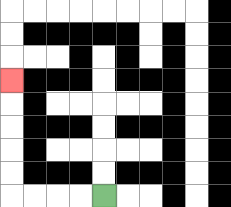{'start': '[4, 8]', 'end': '[0, 3]', 'path_directions': 'L,L,L,L,U,U,U,U,U', 'path_coordinates': '[[4, 8], [3, 8], [2, 8], [1, 8], [0, 8], [0, 7], [0, 6], [0, 5], [0, 4], [0, 3]]'}